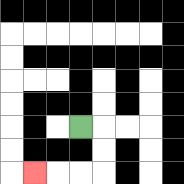{'start': '[3, 5]', 'end': '[1, 7]', 'path_directions': 'R,D,D,L,L,L', 'path_coordinates': '[[3, 5], [4, 5], [4, 6], [4, 7], [3, 7], [2, 7], [1, 7]]'}